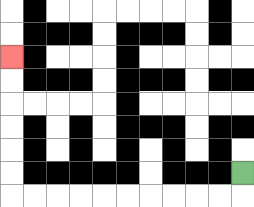{'start': '[10, 7]', 'end': '[0, 2]', 'path_directions': 'D,L,L,L,L,L,L,L,L,L,L,U,U,U,U,U,U', 'path_coordinates': '[[10, 7], [10, 8], [9, 8], [8, 8], [7, 8], [6, 8], [5, 8], [4, 8], [3, 8], [2, 8], [1, 8], [0, 8], [0, 7], [0, 6], [0, 5], [0, 4], [0, 3], [0, 2]]'}